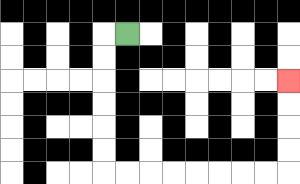{'start': '[5, 1]', 'end': '[12, 3]', 'path_directions': 'L,D,D,D,D,D,D,R,R,R,R,R,R,R,R,U,U,U,U', 'path_coordinates': '[[5, 1], [4, 1], [4, 2], [4, 3], [4, 4], [4, 5], [4, 6], [4, 7], [5, 7], [6, 7], [7, 7], [8, 7], [9, 7], [10, 7], [11, 7], [12, 7], [12, 6], [12, 5], [12, 4], [12, 3]]'}